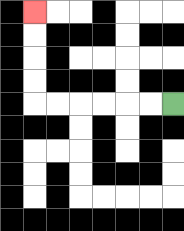{'start': '[7, 4]', 'end': '[1, 0]', 'path_directions': 'L,L,L,L,L,L,U,U,U,U', 'path_coordinates': '[[7, 4], [6, 4], [5, 4], [4, 4], [3, 4], [2, 4], [1, 4], [1, 3], [1, 2], [1, 1], [1, 0]]'}